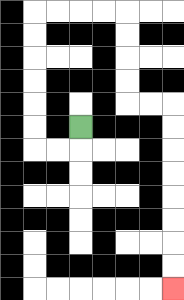{'start': '[3, 5]', 'end': '[7, 12]', 'path_directions': 'D,L,L,U,U,U,U,U,U,R,R,R,R,D,D,D,D,R,R,D,D,D,D,D,D,D,D', 'path_coordinates': '[[3, 5], [3, 6], [2, 6], [1, 6], [1, 5], [1, 4], [1, 3], [1, 2], [1, 1], [1, 0], [2, 0], [3, 0], [4, 0], [5, 0], [5, 1], [5, 2], [5, 3], [5, 4], [6, 4], [7, 4], [7, 5], [7, 6], [7, 7], [7, 8], [7, 9], [7, 10], [7, 11], [7, 12]]'}